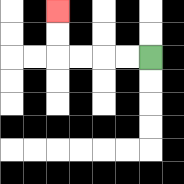{'start': '[6, 2]', 'end': '[2, 0]', 'path_directions': 'L,L,L,L,U,U', 'path_coordinates': '[[6, 2], [5, 2], [4, 2], [3, 2], [2, 2], [2, 1], [2, 0]]'}